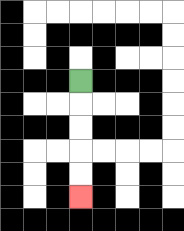{'start': '[3, 3]', 'end': '[3, 8]', 'path_directions': 'D,D,D,D,D', 'path_coordinates': '[[3, 3], [3, 4], [3, 5], [3, 6], [3, 7], [3, 8]]'}